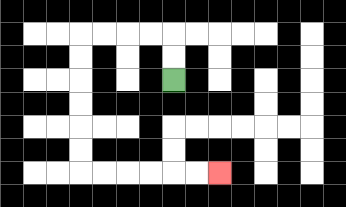{'start': '[7, 3]', 'end': '[9, 7]', 'path_directions': 'U,U,L,L,L,L,D,D,D,D,D,D,R,R,R,R,R,R', 'path_coordinates': '[[7, 3], [7, 2], [7, 1], [6, 1], [5, 1], [4, 1], [3, 1], [3, 2], [3, 3], [3, 4], [3, 5], [3, 6], [3, 7], [4, 7], [5, 7], [6, 7], [7, 7], [8, 7], [9, 7]]'}